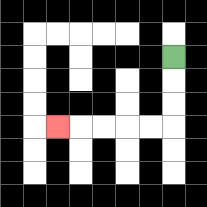{'start': '[7, 2]', 'end': '[2, 5]', 'path_directions': 'D,D,D,L,L,L,L,L', 'path_coordinates': '[[7, 2], [7, 3], [7, 4], [7, 5], [6, 5], [5, 5], [4, 5], [3, 5], [2, 5]]'}